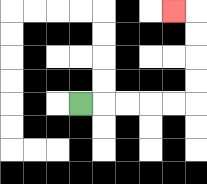{'start': '[3, 4]', 'end': '[7, 0]', 'path_directions': 'R,R,R,R,R,U,U,U,U,L', 'path_coordinates': '[[3, 4], [4, 4], [5, 4], [6, 4], [7, 4], [8, 4], [8, 3], [8, 2], [8, 1], [8, 0], [7, 0]]'}